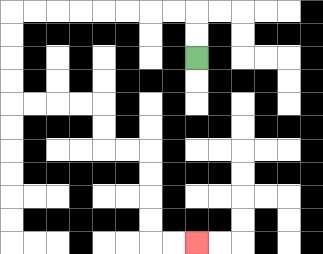{'start': '[8, 2]', 'end': '[8, 10]', 'path_directions': 'U,U,L,L,L,L,L,L,L,L,D,D,D,D,R,R,R,R,D,D,R,R,D,D,D,D,R,R', 'path_coordinates': '[[8, 2], [8, 1], [8, 0], [7, 0], [6, 0], [5, 0], [4, 0], [3, 0], [2, 0], [1, 0], [0, 0], [0, 1], [0, 2], [0, 3], [0, 4], [1, 4], [2, 4], [3, 4], [4, 4], [4, 5], [4, 6], [5, 6], [6, 6], [6, 7], [6, 8], [6, 9], [6, 10], [7, 10], [8, 10]]'}